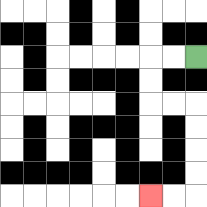{'start': '[8, 2]', 'end': '[6, 8]', 'path_directions': 'L,L,D,D,R,R,D,D,D,D,L,L', 'path_coordinates': '[[8, 2], [7, 2], [6, 2], [6, 3], [6, 4], [7, 4], [8, 4], [8, 5], [8, 6], [8, 7], [8, 8], [7, 8], [6, 8]]'}